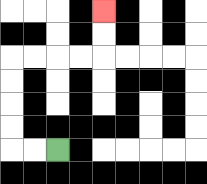{'start': '[2, 6]', 'end': '[4, 0]', 'path_directions': 'L,L,U,U,U,U,R,R,R,R,U,U', 'path_coordinates': '[[2, 6], [1, 6], [0, 6], [0, 5], [0, 4], [0, 3], [0, 2], [1, 2], [2, 2], [3, 2], [4, 2], [4, 1], [4, 0]]'}